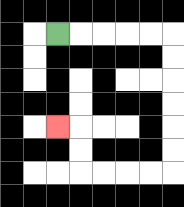{'start': '[2, 1]', 'end': '[2, 5]', 'path_directions': 'R,R,R,R,R,D,D,D,D,D,D,L,L,L,L,U,U,L', 'path_coordinates': '[[2, 1], [3, 1], [4, 1], [5, 1], [6, 1], [7, 1], [7, 2], [7, 3], [7, 4], [7, 5], [7, 6], [7, 7], [6, 7], [5, 7], [4, 7], [3, 7], [3, 6], [3, 5], [2, 5]]'}